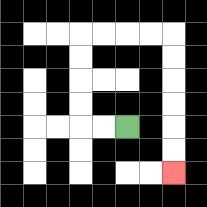{'start': '[5, 5]', 'end': '[7, 7]', 'path_directions': 'L,L,U,U,U,U,R,R,R,R,D,D,D,D,D,D', 'path_coordinates': '[[5, 5], [4, 5], [3, 5], [3, 4], [3, 3], [3, 2], [3, 1], [4, 1], [5, 1], [6, 1], [7, 1], [7, 2], [7, 3], [7, 4], [7, 5], [7, 6], [7, 7]]'}